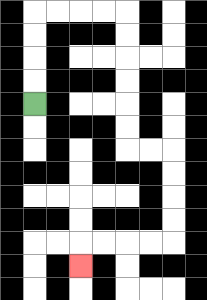{'start': '[1, 4]', 'end': '[3, 11]', 'path_directions': 'U,U,U,U,R,R,R,R,D,D,D,D,D,D,R,R,D,D,D,D,L,L,L,L,D', 'path_coordinates': '[[1, 4], [1, 3], [1, 2], [1, 1], [1, 0], [2, 0], [3, 0], [4, 0], [5, 0], [5, 1], [5, 2], [5, 3], [5, 4], [5, 5], [5, 6], [6, 6], [7, 6], [7, 7], [7, 8], [7, 9], [7, 10], [6, 10], [5, 10], [4, 10], [3, 10], [3, 11]]'}